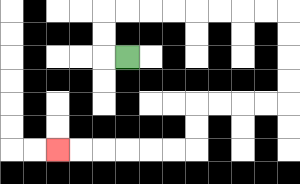{'start': '[5, 2]', 'end': '[2, 6]', 'path_directions': 'L,U,U,R,R,R,R,R,R,R,R,D,D,D,D,L,L,L,L,D,D,L,L,L,L,L,L', 'path_coordinates': '[[5, 2], [4, 2], [4, 1], [4, 0], [5, 0], [6, 0], [7, 0], [8, 0], [9, 0], [10, 0], [11, 0], [12, 0], [12, 1], [12, 2], [12, 3], [12, 4], [11, 4], [10, 4], [9, 4], [8, 4], [8, 5], [8, 6], [7, 6], [6, 6], [5, 6], [4, 6], [3, 6], [2, 6]]'}